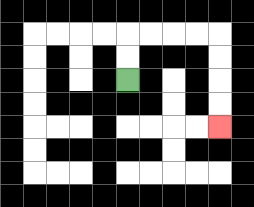{'start': '[5, 3]', 'end': '[9, 5]', 'path_directions': 'U,U,R,R,R,R,D,D,D,D', 'path_coordinates': '[[5, 3], [5, 2], [5, 1], [6, 1], [7, 1], [8, 1], [9, 1], [9, 2], [9, 3], [9, 4], [9, 5]]'}